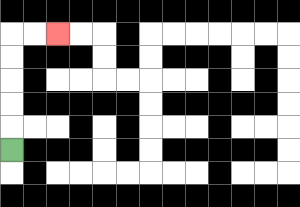{'start': '[0, 6]', 'end': '[2, 1]', 'path_directions': 'U,U,U,U,U,R,R', 'path_coordinates': '[[0, 6], [0, 5], [0, 4], [0, 3], [0, 2], [0, 1], [1, 1], [2, 1]]'}